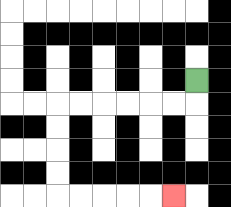{'start': '[8, 3]', 'end': '[7, 8]', 'path_directions': 'D,L,L,L,L,L,L,D,D,D,D,R,R,R,R,R', 'path_coordinates': '[[8, 3], [8, 4], [7, 4], [6, 4], [5, 4], [4, 4], [3, 4], [2, 4], [2, 5], [2, 6], [2, 7], [2, 8], [3, 8], [4, 8], [5, 8], [6, 8], [7, 8]]'}